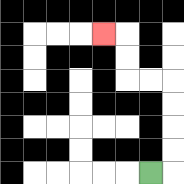{'start': '[6, 7]', 'end': '[4, 1]', 'path_directions': 'R,U,U,U,U,L,L,U,U,L', 'path_coordinates': '[[6, 7], [7, 7], [7, 6], [7, 5], [7, 4], [7, 3], [6, 3], [5, 3], [5, 2], [5, 1], [4, 1]]'}